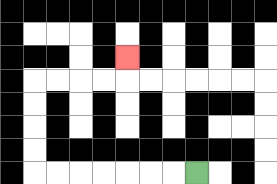{'start': '[8, 7]', 'end': '[5, 2]', 'path_directions': 'L,L,L,L,L,L,L,U,U,U,U,R,R,R,R,U', 'path_coordinates': '[[8, 7], [7, 7], [6, 7], [5, 7], [4, 7], [3, 7], [2, 7], [1, 7], [1, 6], [1, 5], [1, 4], [1, 3], [2, 3], [3, 3], [4, 3], [5, 3], [5, 2]]'}